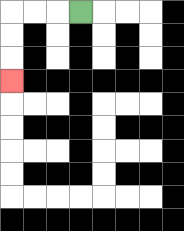{'start': '[3, 0]', 'end': '[0, 3]', 'path_directions': 'L,L,L,D,D,D', 'path_coordinates': '[[3, 0], [2, 0], [1, 0], [0, 0], [0, 1], [0, 2], [0, 3]]'}